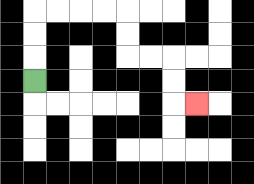{'start': '[1, 3]', 'end': '[8, 4]', 'path_directions': 'U,U,U,R,R,R,R,D,D,R,R,D,D,R', 'path_coordinates': '[[1, 3], [1, 2], [1, 1], [1, 0], [2, 0], [3, 0], [4, 0], [5, 0], [5, 1], [5, 2], [6, 2], [7, 2], [7, 3], [7, 4], [8, 4]]'}